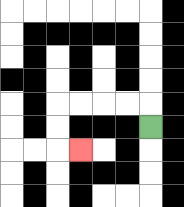{'start': '[6, 5]', 'end': '[3, 6]', 'path_directions': 'U,L,L,L,L,D,D,R', 'path_coordinates': '[[6, 5], [6, 4], [5, 4], [4, 4], [3, 4], [2, 4], [2, 5], [2, 6], [3, 6]]'}